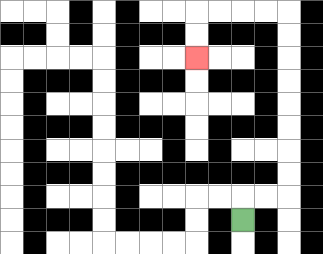{'start': '[10, 9]', 'end': '[8, 2]', 'path_directions': 'U,R,R,U,U,U,U,U,U,U,U,L,L,L,L,D,D', 'path_coordinates': '[[10, 9], [10, 8], [11, 8], [12, 8], [12, 7], [12, 6], [12, 5], [12, 4], [12, 3], [12, 2], [12, 1], [12, 0], [11, 0], [10, 0], [9, 0], [8, 0], [8, 1], [8, 2]]'}